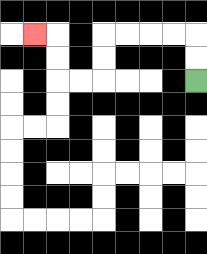{'start': '[8, 3]', 'end': '[1, 1]', 'path_directions': 'U,U,L,L,L,L,D,D,L,L,U,U,L', 'path_coordinates': '[[8, 3], [8, 2], [8, 1], [7, 1], [6, 1], [5, 1], [4, 1], [4, 2], [4, 3], [3, 3], [2, 3], [2, 2], [2, 1], [1, 1]]'}